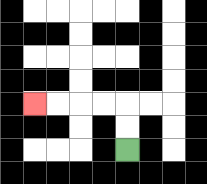{'start': '[5, 6]', 'end': '[1, 4]', 'path_directions': 'U,U,L,L,L,L', 'path_coordinates': '[[5, 6], [5, 5], [5, 4], [4, 4], [3, 4], [2, 4], [1, 4]]'}